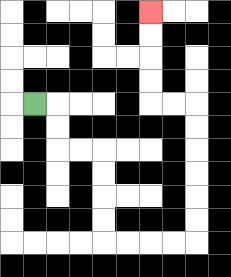{'start': '[1, 4]', 'end': '[6, 0]', 'path_directions': 'R,D,D,R,R,D,D,D,D,R,R,R,R,U,U,U,U,U,U,L,L,U,U,U,U', 'path_coordinates': '[[1, 4], [2, 4], [2, 5], [2, 6], [3, 6], [4, 6], [4, 7], [4, 8], [4, 9], [4, 10], [5, 10], [6, 10], [7, 10], [8, 10], [8, 9], [8, 8], [8, 7], [8, 6], [8, 5], [8, 4], [7, 4], [6, 4], [6, 3], [6, 2], [6, 1], [6, 0]]'}